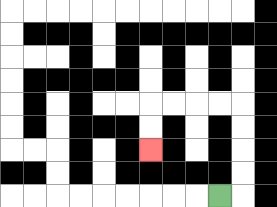{'start': '[9, 8]', 'end': '[6, 6]', 'path_directions': 'R,U,U,U,U,L,L,L,L,D,D', 'path_coordinates': '[[9, 8], [10, 8], [10, 7], [10, 6], [10, 5], [10, 4], [9, 4], [8, 4], [7, 4], [6, 4], [6, 5], [6, 6]]'}